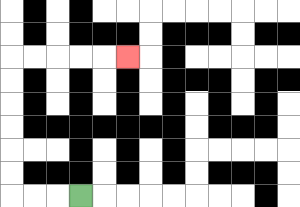{'start': '[3, 8]', 'end': '[5, 2]', 'path_directions': 'L,L,L,U,U,U,U,U,U,R,R,R,R,R', 'path_coordinates': '[[3, 8], [2, 8], [1, 8], [0, 8], [0, 7], [0, 6], [0, 5], [0, 4], [0, 3], [0, 2], [1, 2], [2, 2], [3, 2], [4, 2], [5, 2]]'}